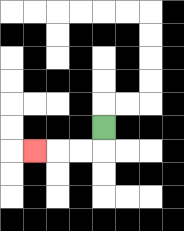{'start': '[4, 5]', 'end': '[1, 6]', 'path_directions': 'D,L,L,L', 'path_coordinates': '[[4, 5], [4, 6], [3, 6], [2, 6], [1, 6]]'}